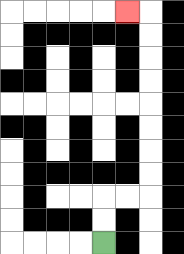{'start': '[4, 10]', 'end': '[5, 0]', 'path_directions': 'U,U,R,R,U,U,U,U,U,U,U,U,L', 'path_coordinates': '[[4, 10], [4, 9], [4, 8], [5, 8], [6, 8], [6, 7], [6, 6], [6, 5], [6, 4], [6, 3], [6, 2], [6, 1], [6, 0], [5, 0]]'}